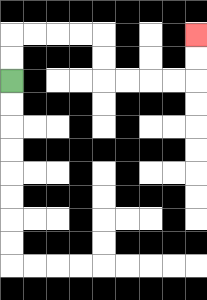{'start': '[0, 3]', 'end': '[8, 1]', 'path_directions': 'U,U,R,R,R,R,D,D,R,R,R,R,U,U', 'path_coordinates': '[[0, 3], [0, 2], [0, 1], [1, 1], [2, 1], [3, 1], [4, 1], [4, 2], [4, 3], [5, 3], [6, 3], [7, 3], [8, 3], [8, 2], [8, 1]]'}